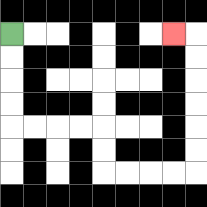{'start': '[0, 1]', 'end': '[7, 1]', 'path_directions': 'D,D,D,D,R,R,R,R,D,D,R,R,R,R,U,U,U,U,U,U,L', 'path_coordinates': '[[0, 1], [0, 2], [0, 3], [0, 4], [0, 5], [1, 5], [2, 5], [3, 5], [4, 5], [4, 6], [4, 7], [5, 7], [6, 7], [7, 7], [8, 7], [8, 6], [8, 5], [8, 4], [8, 3], [8, 2], [8, 1], [7, 1]]'}